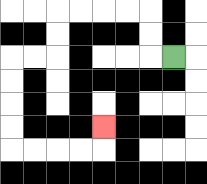{'start': '[7, 2]', 'end': '[4, 5]', 'path_directions': 'L,U,U,L,L,L,L,D,D,L,L,D,D,D,D,R,R,R,R,U', 'path_coordinates': '[[7, 2], [6, 2], [6, 1], [6, 0], [5, 0], [4, 0], [3, 0], [2, 0], [2, 1], [2, 2], [1, 2], [0, 2], [0, 3], [0, 4], [0, 5], [0, 6], [1, 6], [2, 6], [3, 6], [4, 6], [4, 5]]'}